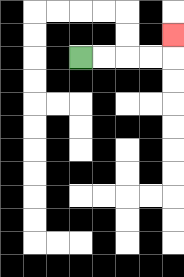{'start': '[3, 2]', 'end': '[7, 1]', 'path_directions': 'R,R,R,R,U', 'path_coordinates': '[[3, 2], [4, 2], [5, 2], [6, 2], [7, 2], [7, 1]]'}